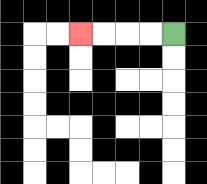{'start': '[7, 1]', 'end': '[3, 1]', 'path_directions': 'L,L,L,L', 'path_coordinates': '[[7, 1], [6, 1], [5, 1], [4, 1], [3, 1]]'}